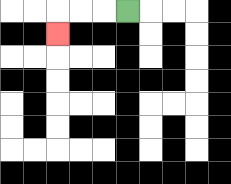{'start': '[5, 0]', 'end': '[2, 1]', 'path_directions': 'L,L,L,D', 'path_coordinates': '[[5, 0], [4, 0], [3, 0], [2, 0], [2, 1]]'}